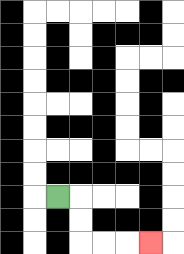{'start': '[2, 8]', 'end': '[6, 10]', 'path_directions': 'R,D,D,R,R,R', 'path_coordinates': '[[2, 8], [3, 8], [3, 9], [3, 10], [4, 10], [5, 10], [6, 10]]'}